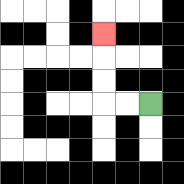{'start': '[6, 4]', 'end': '[4, 1]', 'path_directions': 'L,L,U,U,U', 'path_coordinates': '[[6, 4], [5, 4], [4, 4], [4, 3], [4, 2], [4, 1]]'}